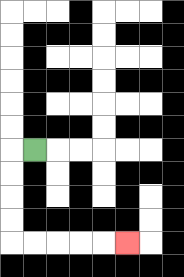{'start': '[1, 6]', 'end': '[5, 10]', 'path_directions': 'L,D,D,D,D,R,R,R,R,R', 'path_coordinates': '[[1, 6], [0, 6], [0, 7], [0, 8], [0, 9], [0, 10], [1, 10], [2, 10], [3, 10], [4, 10], [5, 10]]'}